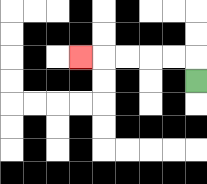{'start': '[8, 3]', 'end': '[3, 2]', 'path_directions': 'U,L,L,L,L,L', 'path_coordinates': '[[8, 3], [8, 2], [7, 2], [6, 2], [5, 2], [4, 2], [3, 2]]'}